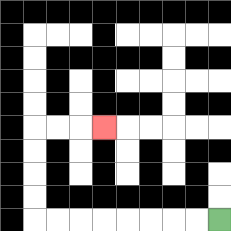{'start': '[9, 9]', 'end': '[4, 5]', 'path_directions': 'L,L,L,L,L,L,L,L,U,U,U,U,R,R,R', 'path_coordinates': '[[9, 9], [8, 9], [7, 9], [6, 9], [5, 9], [4, 9], [3, 9], [2, 9], [1, 9], [1, 8], [1, 7], [1, 6], [1, 5], [2, 5], [3, 5], [4, 5]]'}